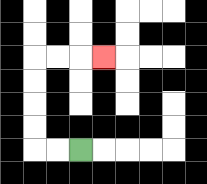{'start': '[3, 6]', 'end': '[4, 2]', 'path_directions': 'L,L,U,U,U,U,R,R,R', 'path_coordinates': '[[3, 6], [2, 6], [1, 6], [1, 5], [1, 4], [1, 3], [1, 2], [2, 2], [3, 2], [4, 2]]'}